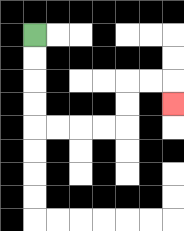{'start': '[1, 1]', 'end': '[7, 4]', 'path_directions': 'D,D,D,D,R,R,R,R,U,U,R,R,D', 'path_coordinates': '[[1, 1], [1, 2], [1, 3], [1, 4], [1, 5], [2, 5], [3, 5], [4, 5], [5, 5], [5, 4], [5, 3], [6, 3], [7, 3], [7, 4]]'}